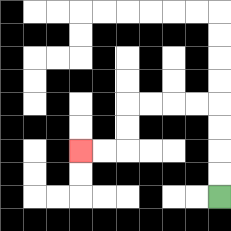{'start': '[9, 8]', 'end': '[3, 6]', 'path_directions': 'U,U,U,U,L,L,L,L,D,D,L,L', 'path_coordinates': '[[9, 8], [9, 7], [9, 6], [9, 5], [9, 4], [8, 4], [7, 4], [6, 4], [5, 4], [5, 5], [5, 6], [4, 6], [3, 6]]'}